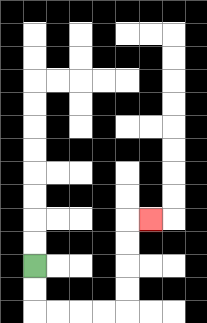{'start': '[1, 11]', 'end': '[6, 9]', 'path_directions': 'D,D,R,R,R,R,U,U,U,U,R', 'path_coordinates': '[[1, 11], [1, 12], [1, 13], [2, 13], [3, 13], [4, 13], [5, 13], [5, 12], [5, 11], [5, 10], [5, 9], [6, 9]]'}